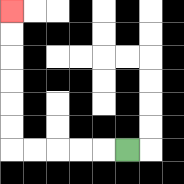{'start': '[5, 6]', 'end': '[0, 0]', 'path_directions': 'L,L,L,L,L,U,U,U,U,U,U', 'path_coordinates': '[[5, 6], [4, 6], [3, 6], [2, 6], [1, 6], [0, 6], [0, 5], [0, 4], [0, 3], [0, 2], [0, 1], [0, 0]]'}